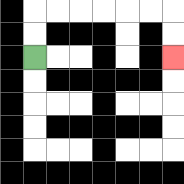{'start': '[1, 2]', 'end': '[7, 2]', 'path_directions': 'U,U,R,R,R,R,R,R,D,D', 'path_coordinates': '[[1, 2], [1, 1], [1, 0], [2, 0], [3, 0], [4, 0], [5, 0], [6, 0], [7, 0], [7, 1], [7, 2]]'}